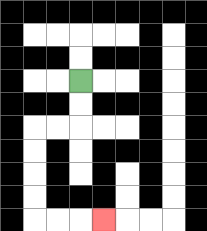{'start': '[3, 3]', 'end': '[4, 9]', 'path_directions': 'D,D,L,L,D,D,D,D,R,R,R', 'path_coordinates': '[[3, 3], [3, 4], [3, 5], [2, 5], [1, 5], [1, 6], [1, 7], [1, 8], [1, 9], [2, 9], [3, 9], [4, 9]]'}